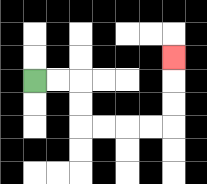{'start': '[1, 3]', 'end': '[7, 2]', 'path_directions': 'R,R,D,D,R,R,R,R,U,U,U', 'path_coordinates': '[[1, 3], [2, 3], [3, 3], [3, 4], [3, 5], [4, 5], [5, 5], [6, 5], [7, 5], [7, 4], [7, 3], [7, 2]]'}